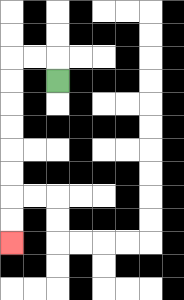{'start': '[2, 3]', 'end': '[0, 10]', 'path_directions': 'U,L,L,D,D,D,D,D,D,D,D', 'path_coordinates': '[[2, 3], [2, 2], [1, 2], [0, 2], [0, 3], [0, 4], [0, 5], [0, 6], [0, 7], [0, 8], [0, 9], [0, 10]]'}